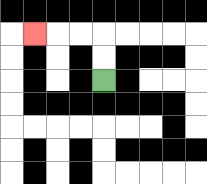{'start': '[4, 3]', 'end': '[1, 1]', 'path_directions': 'U,U,L,L,L', 'path_coordinates': '[[4, 3], [4, 2], [4, 1], [3, 1], [2, 1], [1, 1]]'}